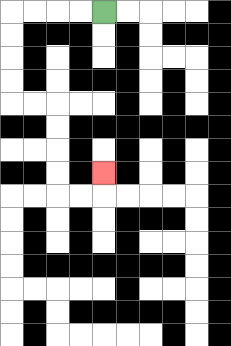{'start': '[4, 0]', 'end': '[4, 7]', 'path_directions': 'L,L,L,L,D,D,D,D,R,R,D,D,D,D,R,R,U', 'path_coordinates': '[[4, 0], [3, 0], [2, 0], [1, 0], [0, 0], [0, 1], [0, 2], [0, 3], [0, 4], [1, 4], [2, 4], [2, 5], [2, 6], [2, 7], [2, 8], [3, 8], [4, 8], [4, 7]]'}